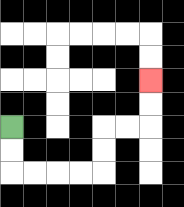{'start': '[0, 5]', 'end': '[6, 3]', 'path_directions': 'D,D,R,R,R,R,U,U,R,R,U,U', 'path_coordinates': '[[0, 5], [0, 6], [0, 7], [1, 7], [2, 7], [3, 7], [4, 7], [4, 6], [4, 5], [5, 5], [6, 5], [6, 4], [6, 3]]'}